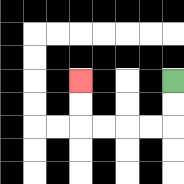{'start': '[7, 3]', 'end': '[3, 3]', 'path_directions': 'D,D,L,L,L,L,U,U', 'path_coordinates': '[[7, 3], [7, 4], [7, 5], [6, 5], [5, 5], [4, 5], [3, 5], [3, 4], [3, 3]]'}